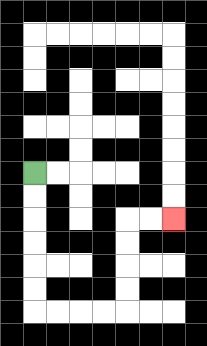{'start': '[1, 7]', 'end': '[7, 9]', 'path_directions': 'D,D,D,D,D,D,R,R,R,R,U,U,U,U,R,R', 'path_coordinates': '[[1, 7], [1, 8], [1, 9], [1, 10], [1, 11], [1, 12], [1, 13], [2, 13], [3, 13], [4, 13], [5, 13], [5, 12], [5, 11], [5, 10], [5, 9], [6, 9], [7, 9]]'}